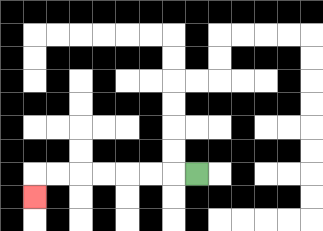{'start': '[8, 7]', 'end': '[1, 8]', 'path_directions': 'L,L,L,L,L,L,L,D', 'path_coordinates': '[[8, 7], [7, 7], [6, 7], [5, 7], [4, 7], [3, 7], [2, 7], [1, 7], [1, 8]]'}